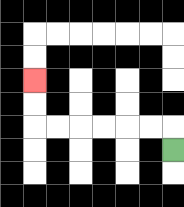{'start': '[7, 6]', 'end': '[1, 3]', 'path_directions': 'U,L,L,L,L,L,L,U,U', 'path_coordinates': '[[7, 6], [7, 5], [6, 5], [5, 5], [4, 5], [3, 5], [2, 5], [1, 5], [1, 4], [1, 3]]'}